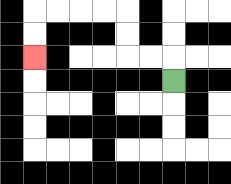{'start': '[7, 3]', 'end': '[1, 2]', 'path_directions': 'U,L,L,U,U,L,L,L,L,D,D', 'path_coordinates': '[[7, 3], [7, 2], [6, 2], [5, 2], [5, 1], [5, 0], [4, 0], [3, 0], [2, 0], [1, 0], [1, 1], [1, 2]]'}